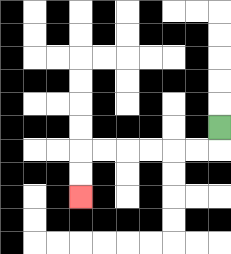{'start': '[9, 5]', 'end': '[3, 8]', 'path_directions': 'D,L,L,L,L,L,L,D,D', 'path_coordinates': '[[9, 5], [9, 6], [8, 6], [7, 6], [6, 6], [5, 6], [4, 6], [3, 6], [3, 7], [3, 8]]'}